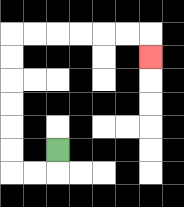{'start': '[2, 6]', 'end': '[6, 2]', 'path_directions': 'D,L,L,U,U,U,U,U,U,R,R,R,R,R,R,D', 'path_coordinates': '[[2, 6], [2, 7], [1, 7], [0, 7], [0, 6], [0, 5], [0, 4], [0, 3], [0, 2], [0, 1], [1, 1], [2, 1], [3, 1], [4, 1], [5, 1], [6, 1], [6, 2]]'}